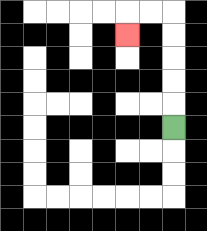{'start': '[7, 5]', 'end': '[5, 1]', 'path_directions': 'U,U,U,U,U,L,L,D', 'path_coordinates': '[[7, 5], [7, 4], [7, 3], [7, 2], [7, 1], [7, 0], [6, 0], [5, 0], [5, 1]]'}